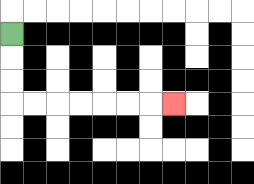{'start': '[0, 1]', 'end': '[7, 4]', 'path_directions': 'D,D,D,R,R,R,R,R,R,R', 'path_coordinates': '[[0, 1], [0, 2], [0, 3], [0, 4], [1, 4], [2, 4], [3, 4], [4, 4], [5, 4], [6, 4], [7, 4]]'}